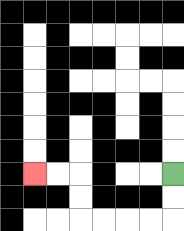{'start': '[7, 7]', 'end': '[1, 7]', 'path_directions': 'D,D,L,L,L,L,U,U,L,L', 'path_coordinates': '[[7, 7], [7, 8], [7, 9], [6, 9], [5, 9], [4, 9], [3, 9], [3, 8], [3, 7], [2, 7], [1, 7]]'}